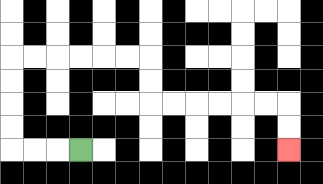{'start': '[3, 6]', 'end': '[12, 6]', 'path_directions': 'L,L,L,U,U,U,U,R,R,R,R,R,R,D,D,R,R,R,R,R,R,D,D', 'path_coordinates': '[[3, 6], [2, 6], [1, 6], [0, 6], [0, 5], [0, 4], [0, 3], [0, 2], [1, 2], [2, 2], [3, 2], [4, 2], [5, 2], [6, 2], [6, 3], [6, 4], [7, 4], [8, 4], [9, 4], [10, 4], [11, 4], [12, 4], [12, 5], [12, 6]]'}